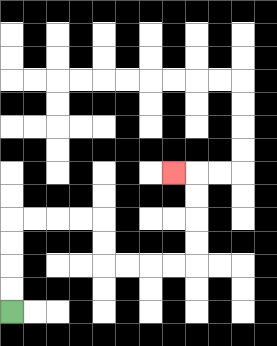{'start': '[0, 13]', 'end': '[7, 7]', 'path_directions': 'U,U,U,U,R,R,R,R,D,D,R,R,R,R,U,U,U,U,L', 'path_coordinates': '[[0, 13], [0, 12], [0, 11], [0, 10], [0, 9], [1, 9], [2, 9], [3, 9], [4, 9], [4, 10], [4, 11], [5, 11], [6, 11], [7, 11], [8, 11], [8, 10], [8, 9], [8, 8], [8, 7], [7, 7]]'}